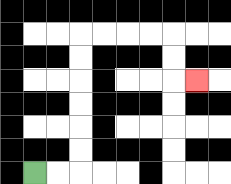{'start': '[1, 7]', 'end': '[8, 3]', 'path_directions': 'R,R,U,U,U,U,U,U,R,R,R,R,D,D,R', 'path_coordinates': '[[1, 7], [2, 7], [3, 7], [3, 6], [3, 5], [3, 4], [3, 3], [3, 2], [3, 1], [4, 1], [5, 1], [6, 1], [7, 1], [7, 2], [7, 3], [8, 3]]'}